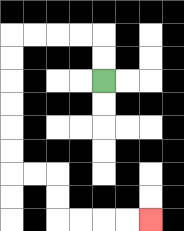{'start': '[4, 3]', 'end': '[6, 9]', 'path_directions': 'U,U,L,L,L,L,D,D,D,D,D,D,R,R,D,D,R,R,R,R', 'path_coordinates': '[[4, 3], [4, 2], [4, 1], [3, 1], [2, 1], [1, 1], [0, 1], [0, 2], [0, 3], [0, 4], [0, 5], [0, 6], [0, 7], [1, 7], [2, 7], [2, 8], [2, 9], [3, 9], [4, 9], [5, 9], [6, 9]]'}